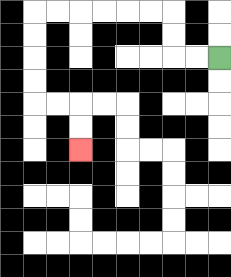{'start': '[9, 2]', 'end': '[3, 6]', 'path_directions': 'L,L,U,U,L,L,L,L,L,L,D,D,D,D,R,R,D,D', 'path_coordinates': '[[9, 2], [8, 2], [7, 2], [7, 1], [7, 0], [6, 0], [5, 0], [4, 0], [3, 0], [2, 0], [1, 0], [1, 1], [1, 2], [1, 3], [1, 4], [2, 4], [3, 4], [3, 5], [3, 6]]'}